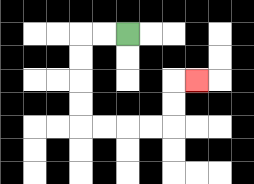{'start': '[5, 1]', 'end': '[8, 3]', 'path_directions': 'L,L,D,D,D,D,R,R,R,R,U,U,R', 'path_coordinates': '[[5, 1], [4, 1], [3, 1], [3, 2], [3, 3], [3, 4], [3, 5], [4, 5], [5, 5], [6, 5], [7, 5], [7, 4], [7, 3], [8, 3]]'}